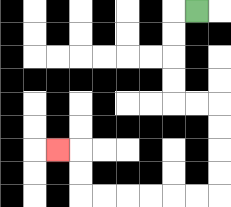{'start': '[8, 0]', 'end': '[2, 6]', 'path_directions': 'L,D,D,D,D,R,R,D,D,D,D,L,L,L,L,L,L,U,U,L', 'path_coordinates': '[[8, 0], [7, 0], [7, 1], [7, 2], [7, 3], [7, 4], [8, 4], [9, 4], [9, 5], [9, 6], [9, 7], [9, 8], [8, 8], [7, 8], [6, 8], [5, 8], [4, 8], [3, 8], [3, 7], [3, 6], [2, 6]]'}